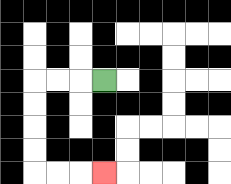{'start': '[4, 3]', 'end': '[4, 7]', 'path_directions': 'L,L,L,D,D,D,D,R,R,R', 'path_coordinates': '[[4, 3], [3, 3], [2, 3], [1, 3], [1, 4], [1, 5], [1, 6], [1, 7], [2, 7], [3, 7], [4, 7]]'}